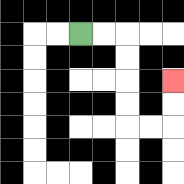{'start': '[3, 1]', 'end': '[7, 3]', 'path_directions': 'R,R,D,D,D,D,R,R,U,U', 'path_coordinates': '[[3, 1], [4, 1], [5, 1], [5, 2], [5, 3], [5, 4], [5, 5], [6, 5], [7, 5], [7, 4], [7, 3]]'}